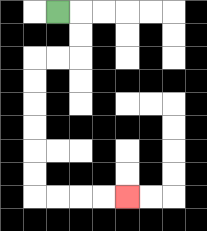{'start': '[2, 0]', 'end': '[5, 8]', 'path_directions': 'R,D,D,L,L,D,D,D,D,D,D,R,R,R,R', 'path_coordinates': '[[2, 0], [3, 0], [3, 1], [3, 2], [2, 2], [1, 2], [1, 3], [1, 4], [1, 5], [1, 6], [1, 7], [1, 8], [2, 8], [3, 8], [4, 8], [5, 8]]'}